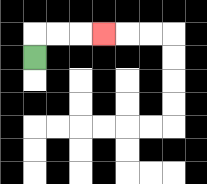{'start': '[1, 2]', 'end': '[4, 1]', 'path_directions': 'U,R,R,R', 'path_coordinates': '[[1, 2], [1, 1], [2, 1], [3, 1], [4, 1]]'}